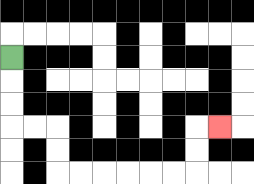{'start': '[0, 2]', 'end': '[9, 5]', 'path_directions': 'D,D,D,R,R,D,D,R,R,R,R,R,R,U,U,R', 'path_coordinates': '[[0, 2], [0, 3], [0, 4], [0, 5], [1, 5], [2, 5], [2, 6], [2, 7], [3, 7], [4, 7], [5, 7], [6, 7], [7, 7], [8, 7], [8, 6], [8, 5], [9, 5]]'}